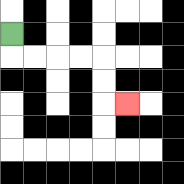{'start': '[0, 1]', 'end': '[5, 4]', 'path_directions': 'D,R,R,R,R,D,D,R', 'path_coordinates': '[[0, 1], [0, 2], [1, 2], [2, 2], [3, 2], [4, 2], [4, 3], [4, 4], [5, 4]]'}